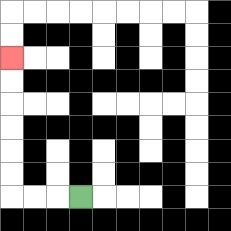{'start': '[3, 8]', 'end': '[0, 2]', 'path_directions': 'L,L,L,U,U,U,U,U,U', 'path_coordinates': '[[3, 8], [2, 8], [1, 8], [0, 8], [0, 7], [0, 6], [0, 5], [0, 4], [0, 3], [0, 2]]'}